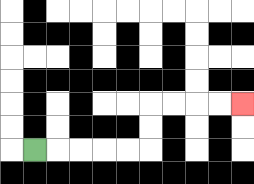{'start': '[1, 6]', 'end': '[10, 4]', 'path_directions': 'R,R,R,R,R,U,U,R,R,R,R', 'path_coordinates': '[[1, 6], [2, 6], [3, 6], [4, 6], [5, 6], [6, 6], [6, 5], [6, 4], [7, 4], [8, 4], [9, 4], [10, 4]]'}